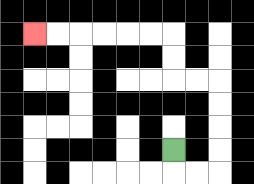{'start': '[7, 6]', 'end': '[1, 1]', 'path_directions': 'D,R,R,U,U,U,U,L,L,U,U,L,L,L,L,L,L', 'path_coordinates': '[[7, 6], [7, 7], [8, 7], [9, 7], [9, 6], [9, 5], [9, 4], [9, 3], [8, 3], [7, 3], [7, 2], [7, 1], [6, 1], [5, 1], [4, 1], [3, 1], [2, 1], [1, 1]]'}